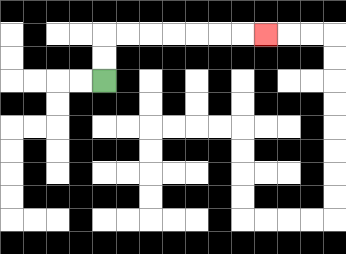{'start': '[4, 3]', 'end': '[11, 1]', 'path_directions': 'U,U,R,R,R,R,R,R,R', 'path_coordinates': '[[4, 3], [4, 2], [4, 1], [5, 1], [6, 1], [7, 1], [8, 1], [9, 1], [10, 1], [11, 1]]'}